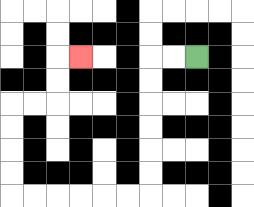{'start': '[8, 2]', 'end': '[3, 2]', 'path_directions': 'L,L,D,D,D,D,D,D,L,L,L,L,L,L,U,U,U,U,R,R,U,U,R', 'path_coordinates': '[[8, 2], [7, 2], [6, 2], [6, 3], [6, 4], [6, 5], [6, 6], [6, 7], [6, 8], [5, 8], [4, 8], [3, 8], [2, 8], [1, 8], [0, 8], [0, 7], [0, 6], [0, 5], [0, 4], [1, 4], [2, 4], [2, 3], [2, 2], [3, 2]]'}